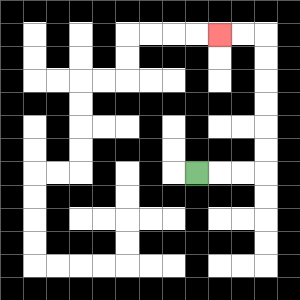{'start': '[8, 7]', 'end': '[9, 1]', 'path_directions': 'R,R,R,U,U,U,U,U,U,L,L', 'path_coordinates': '[[8, 7], [9, 7], [10, 7], [11, 7], [11, 6], [11, 5], [11, 4], [11, 3], [11, 2], [11, 1], [10, 1], [9, 1]]'}